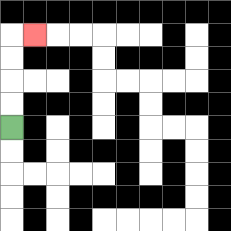{'start': '[0, 5]', 'end': '[1, 1]', 'path_directions': 'U,U,U,U,R', 'path_coordinates': '[[0, 5], [0, 4], [0, 3], [0, 2], [0, 1], [1, 1]]'}